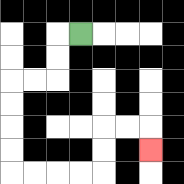{'start': '[3, 1]', 'end': '[6, 6]', 'path_directions': 'L,D,D,L,L,D,D,D,D,R,R,R,R,U,U,R,R,D', 'path_coordinates': '[[3, 1], [2, 1], [2, 2], [2, 3], [1, 3], [0, 3], [0, 4], [0, 5], [0, 6], [0, 7], [1, 7], [2, 7], [3, 7], [4, 7], [4, 6], [4, 5], [5, 5], [6, 5], [6, 6]]'}